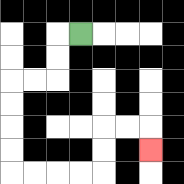{'start': '[3, 1]', 'end': '[6, 6]', 'path_directions': 'L,D,D,L,L,D,D,D,D,R,R,R,R,U,U,R,R,D', 'path_coordinates': '[[3, 1], [2, 1], [2, 2], [2, 3], [1, 3], [0, 3], [0, 4], [0, 5], [0, 6], [0, 7], [1, 7], [2, 7], [3, 7], [4, 7], [4, 6], [4, 5], [5, 5], [6, 5], [6, 6]]'}